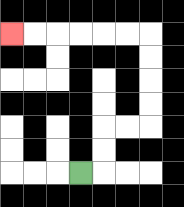{'start': '[3, 7]', 'end': '[0, 1]', 'path_directions': 'R,U,U,R,R,U,U,U,U,L,L,L,L,L,L', 'path_coordinates': '[[3, 7], [4, 7], [4, 6], [4, 5], [5, 5], [6, 5], [6, 4], [6, 3], [6, 2], [6, 1], [5, 1], [4, 1], [3, 1], [2, 1], [1, 1], [0, 1]]'}